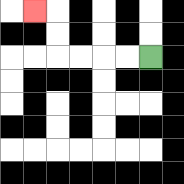{'start': '[6, 2]', 'end': '[1, 0]', 'path_directions': 'L,L,L,L,U,U,L', 'path_coordinates': '[[6, 2], [5, 2], [4, 2], [3, 2], [2, 2], [2, 1], [2, 0], [1, 0]]'}